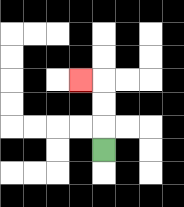{'start': '[4, 6]', 'end': '[3, 3]', 'path_directions': 'U,U,U,L', 'path_coordinates': '[[4, 6], [4, 5], [4, 4], [4, 3], [3, 3]]'}